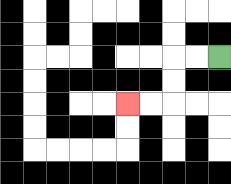{'start': '[9, 2]', 'end': '[5, 4]', 'path_directions': 'L,L,D,D,L,L', 'path_coordinates': '[[9, 2], [8, 2], [7, 2], [7, 3], [7, 4], [6, 4], [5, 4]]'}